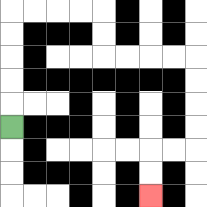{'start': '[0, 5]', 'end': '[6, 8]', 'path_directions': 'U,U,U,U,U,R,R,R,R,D,D,R,R,R,R,D,D,D,D,L,L,D,D', 'path_coordinates': '[[0, 5], [0, 4], [0, 3], [0, 2], [0, 1], [0, 0], [1, 0], [2, 0], [3, 0], [4, 0], [4, 1], [4, 2], [5, 2], [6, 2], [7, 2], [8, 2], [8, 3], [8, 4], [8, 5], [8, 6], [7, 6], [6, 6], [6, 7], [6, 8]]'}